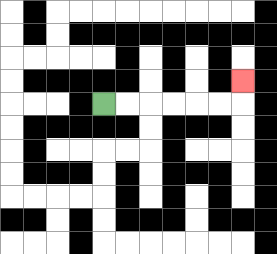{'start': '[4, 4]', 'end': '[10, 3]', 'path_directions': 'R,R,R,R,R,R,U', 'path_coordinates': '[[4, 4], [5, 4], [6, 4], [7, 4], [8, 4], [9, 4], [10, 4], [10, 3]]'}